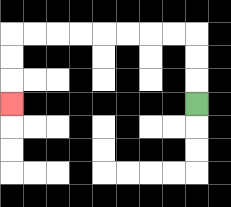{'start': '[8, 4]', 'end': '[0, 4]', 'path_directions': 'U,U,U,L,L,L,L,L,L,L,L,D,D,D', 'path_coordinates': '[[8, 4], [8, 3], [8, 2], [8, 1], [7, 1], [6, 1], [5, 1], [4, 1], [3, 1], [2, 1], [1, 1], [0, 1], [0, 2], [0, 3], [0, 4]]'}